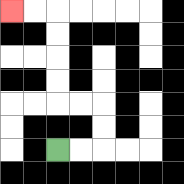{'start': '[2, 6]', 'end': '[0, 0]', 'path_directions': 'R,R,U,U,L,L,U,U,U,U,L,L', 'path_coordinates': '[[2, 6], [3, 6], [4, 6], [4, 5], [4, 4], [3, 4], [2, 4], [2, 3], [2, 2], [2, 1], [2, 0], [1, 0], [0, 0]]'}